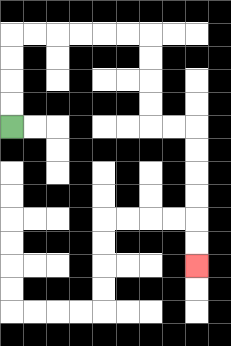{'start': '[0, 5]', 'end': '[8, 11]', 'path_directions': 'U,U,U,U,R,R,R,R,R,R,D,D,D,D,R,R,D,D,D,D,D,D', 'path_coordinates': '[[0, 5], [0, 4], [0, 3], [0, 2], [0, 1], [1, 1], [2, 1], [3, 1], [4, 1], [5, 1], [6, 1], [6, 2], [6, 3], [6, 4], [6, 5], [7, 5], [8, 5], [8, 6], [8, 7], [8, 8], [8, 9], [8, 10], [8, 11]]'}